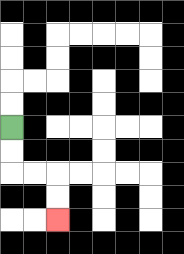{'start': '[0, 5]', 'end': '[2, 9]', 'path_directions': 'D,D,R,R,D,D', 'path_coordinates': '[[0, 5], [0, 6], [0, 7], [1, 7], [2, 7], [2, 8], [2, 9]]'}